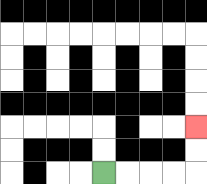{'start': '[4, 7]', 'end': '[8, 5]', 'path_directions': 'R,R,R,R,U,U', 'path_coordinates': '[[4, 7], [5, 7], [6, 7], [7, 7], [8, 7], [8, 6], [8, 5]]'}